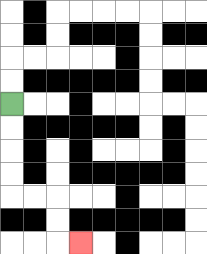{'start': '[0, 4]', 'end': '[3, 10]', 'path_directions': 'D,D,D,D,R,R,D,D,R', 'path_coordinates': '[[0, 4], [0, 5], [0, 6], [0, 7], [0, 8], [1, 8], [2, 8], [2, 9], [2, 10], [3, 10]]'}